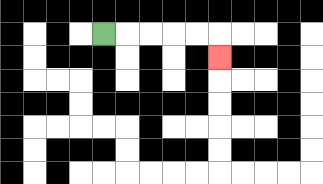{'start': '[4, 1]', 'end': '[9, 2]', 'path_directions': 'R,R,R,R,R,D', 'path_coordinates': '[[4, 1], [5, 1], [6, 1], [7, 1], [8, 1], [9, 1], [9, 2]]'}